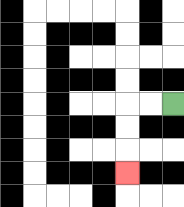{'start': '[7, 4]', 'end': '[5, 7]', 'path_directions': 'L,L,D,D,D', 'path_coordinates': '[[7, 4], [6, 4], [5, 4], [5, 5], [5, 6], [5, 7]]'}